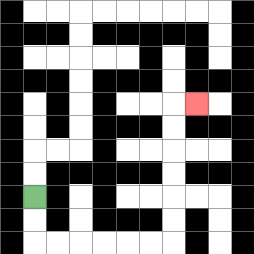{'start': '[1, 8]', 'end': '[8, 4]', 'path_directions': 'D,D,R,R,R,R,R,R,U,U,U,U,U,U,R', 'path_coordinates': '[[1, 8], [1, 9], [1, 10], [2, 10], [3, 10], [4, 10], [5, 10], [6, 10], [7, 10], [7, 9], [7, 8], [7, 7], [7, 6], [7, 5], [7, 4], [8, 4]]'}